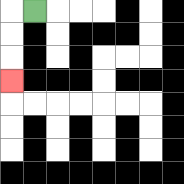{'start': '[1, 0]', 'end': '[0, 3]', 'path_directions': 'L,D,D,D', 'path_coordinates': '[[1, 0], [0, 0], [0, 1], [0, 2], [0, 3]]'}